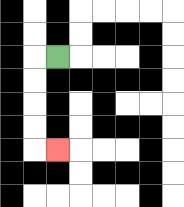{'start': '[2, 2]', 'end': '[2, 6]', 'path_directions': 'L,D,D,D,D,R', 'path_coordinates': '[[2, 2], [1, 2], [1, 3], [1, 4], [1, 5], [1, 6], [2, 6]]'}